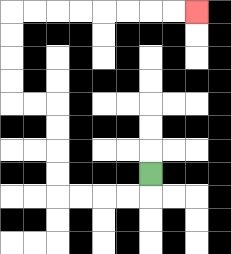{'start': '[6, 7]', 'end': '[8, 0]', 'path_directions': 'D,L,L,L,L,U,U,U,U,L,L,U,U,U,U,R,R,R,R,R,R,R,R', 'path_coordinates': '[[6, 7], [6, 8], [5, 8], [4, 8], [3, 8], [2, 8], [2, 7], [2, 6], [2, 5], [2, 4], [1, 4], [0, 4], [0, 3], [0, 2], [0, 1], [0, 0], [1, 0], [2, 0], [3, 0], [4, 0], [5, 0], [6, 0], [7, 0], [8, 0]]'}